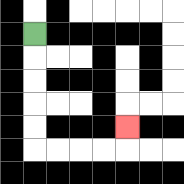{'start': '[1, 1]', 'end': '[5, 5]', 'path_directions': 'D,D,D,D,D,R,R,R,R,U', 'path_coordinates': '[[1, 1], [1, 2], [1, 3], [1, 4], [1, 5], [1, 6], [2, 6], [3, 6], [4, 6], [5, 6], [5, 5]]'}